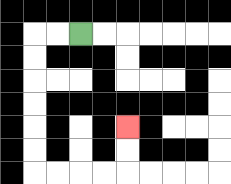{'start': '[3, 1]', 'end': '[5, 5]', 'path_directions': 'L,L,D,D,D,D,D,D,R,R,R,R,U,U', 'path_coordinates': '[[3, 1], [2, 1], [1, 1], [1, 2], [1, 3], [1, 4], [1, 5], [1, 6], [1, 7], [2, 7], [3, 7], [4, 7], [5, 7], [5, 6], [5, 5]]'}